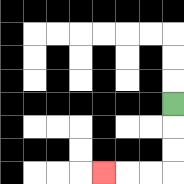{'start': '[7, 4]', 'end': '[4, 7]', 'path_directions': 'D,D,D,L,L,L', 'path_coordinates': '[[7, 4], [7, 5], [7, 6], [7, 7], [6, 7], [5, 7], [4, 7]]'}